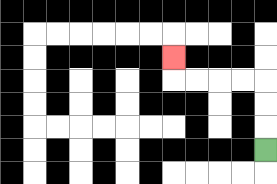{'start': '[11, 6]', 'end': '[7, 2]', 'path_directions': 'U,U,U,L,L,L,L,U', 'path_coordinates': '[[11, 6], [11, 5], [11, 4], [11, 3], [10, 3], [9, 3], [8, 3], [7, 3], [7, 2]]'}